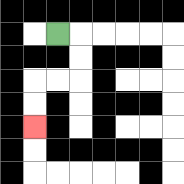{'start': '[2, 1]', 'end': '[1, 5]', 'path_directions': 'R,D,D,L,L,D,D', 'path_coordinates': '[[2, 1], [3, 1], [3, 2], [3, 3], [2, 3], [1, 3], [1, 4], [1, 5]]'}